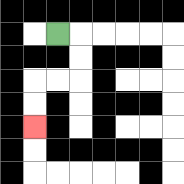{'start': '[2, 1]', 'end': '[1, 5]', 'path_directions': 'R,D,D,L,L,D,D', 'path_coordinates': '[[2, 1], [3, 1], [3, 2], [3, 3], [2, 3], [1, 3], [1, 4], [1, 5]]'}